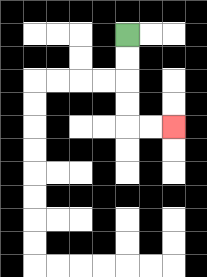{'start': '[5, 1]', 'end': '[7, 5]', 'path_directions': 'D,D,D,D,R,R', 'path_coordinates': '[[5, 1], [5, 2], [5, 3], [5, 4], [5, 5], [6, 5], [7, 5]]'}